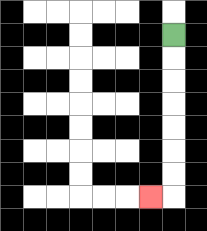{'start': '[7, 1]', 'end': '[6, 8]', 'path_directions': 'D,D,D,D,D,D,D,L', 'path_coordinates': '[[7, 1], [7, 2], [7, 3], [7, 4], [7, 5], [7, 6], [7, 7], [7, 8], [6, 8]]'}